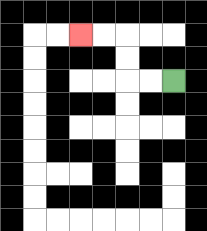{'start': '[7, 3]', 'end': '[3, 1]', 'path_directions': 'L,L,U,U,L,L', 'path_coordinates': '[[7, 3], [6, 3], [5, 3], [5, 2], [5, 1], [4, 1], [3, 1]]'}